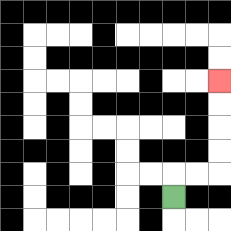{'start': '[7, 8]', 'end': '[9, 3]', 'path_directions': 'U,R,R,U,U,U,U', 'path_coordinates': '[[7, 8], [7, 7], [8, 7], [9, 7], [9, 6], [9, 5], [9, 4], [9, 3]]'}